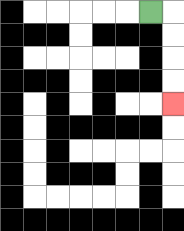{'start': '[6, 0]', 'end': '[7, 4]', 'path_directions': 'R,D,D,D,D', 'path_coordinates': '[[6, 0], [7, 0], [7, 1], [7, 2], [7, 3], [7, 4]]'}